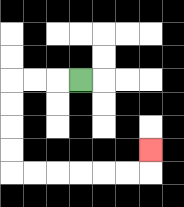{'start': '[3, 3]', 'end': '[6, 6]', 'path_directions': 'L,L,L,D,D,D,D,R,R,R,R,R,R,U', 'path_coordinates': '[[3, 3], [2, 3], [1, 3], [0, 3], [0, 4], [0, 5], [0, 6], [0, 7], [1, 7], [2, 7], [3, 7], [4, 7], [5, 7], [6, 7], [6, 6]]'}